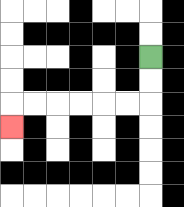{'start': '[6, 2]', 'end': '[0, 5]', 'path_directions': 'D,D,L,L,L,L,L,L,D', 'path_coordinates': '[[6, 2], [6, 3], [6, 4], [5, 4], [4, 4], [3, 4], [2, 4], [1, 4], [0, 4], [0, 5]]'}